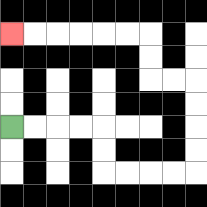{'start': '[0, 5]', 'end': '[0, 1]', 'path_directions': 'R,R,R,R,D,D,R,R,R,R,U,U,U,U,L,L,U,U,L,L,L,L,L,L', 'path_coordinates': '[[0, 5], [1, 5], [2, 5], [3, 5], [4, 5], [4, 6], [4, 7], [5, 7], [6, 7], [7, 7], [8, 7], [8, 6], [8, 5], [8, 4], [8, 3], [7, 3], [6, 3], [6, 2], [6, 1], [5, 1], [4, 1], [3, 1], [2, 1], [1, 1], [0, 1]]'}